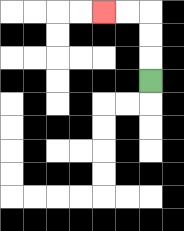{'start': '[6, 3]', 'end': '[4, 0]', 'path_directions': 'U,U,U,L,L', 'path_coordinates': '[[6, 3], [6, 2], [6, 1], [6, 0], [5, 0], [4, 0]]'}